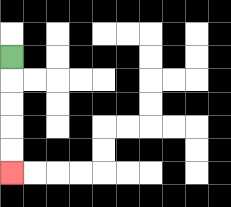{'start': '[0, 2]', 'end': '[0, 7]', 'path_directions': 'D,D,D,D,D', 'path_coordinates': '[[0, 2], [0, 3], [0, 4], [0, 5], [0, 6], [0, 7]]'}